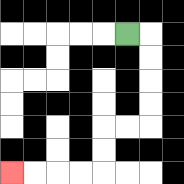{'start': '[5, 1]', 'end': '[0, 7]', 'path_directions': 'R,D,D,D,D,L,L,D,D,L,L,L,L', 'path_coordinates': '[[5, 1], [6, 1], [6, 2], [6, 3], [6, 4], [6, 5], [5, 5], [4, 5], [4, 6], [4, 7], [3, 7], [2, 7], [1, 7], [0, 7]]'}